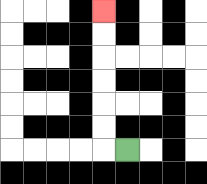{'start': '[5, 6]', 'end': '[4, 0]', 'path_directions': 'L,U,U,U,U,U,U', 'path_coordinates': '[[5, 6], [4, 6], [4, 5], [4, 4], [4, 3], [4, 2], [4, 1], [4, 0]]'}